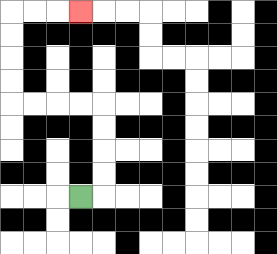{'start': '[3, 8]', 'end': '[3, 0]', 'path_directions': 'R,U,U,U,U,L,L,L,L,U,U,U,U,R,R,R', 'path_coordinates': '[[3, 8], [4, 8], [4, 7], [4, 6], [4, 5], [4, 4], [3, 4], [2, 4], [1, 4], [0, 4], [0, 3], [0, 2], [0, 1], [0, 0], [1, 0], [2, 0], [3, 0]]'}